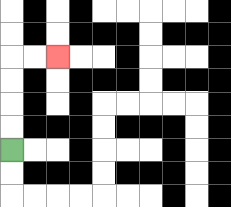{'start': '[0, 6]', 'end': '[2, 2]', 'path_directions': 'U,U,U,U,R,R', 'path_coordinates': '[[0, 6], [0, 5], [0, 4], [0, 3], [0, 2], [1, 2], [2, 2]]'}